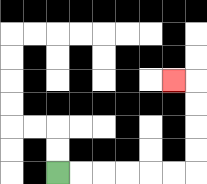{'start': '[2, 7]', 'end': '[7, 3]', 'path_directions': 'R,R,R,R,R,R,U,U,U,U,L', 'path_coordinates': '[[2, 7], [3, 7], [4, 7], [5, 7], [6, 7], [7, 7], [8, 7], [8, 6], [8, 5], [8, 4], [8, 3], [7, 3]]'}